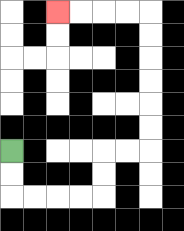{'start': '[0, 6]', 'end': '[2, 0]', 'path_directions': 'D,D,R,R,R,R,U,U,R,R,U,U,U,U,U,U,L,L,L,L', 'path_coordinates': '[[0, 6], [0, 7], [0, 8], [1, 8], [2, 8], [3, 8], [4, 8], [4, 7], [4, 6], [5, 6], [6, 6], [6, 5], [6, 4], [6, 3], [6, 2], [6, 1], [6, 0], [5, 0], [4, 0], [3, 0], [2, 0]]'}